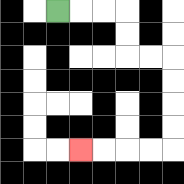{'start': '[2, 0]', 'end': '[3, 6]', 'path_directions': 'R,R,R,D,D,R,R,D,D,D,D,L,L,L,L', 'path_coordinates': '[[2, 0], [3, 0], [4, 0], [5, 0], [5, 1], [5, 2], [6, 2], [7, 2], [7, 3], [7, 4], [7, 5], [7, 6], [6, 6], [5, 6], [4, 6], [3, 6]]'}